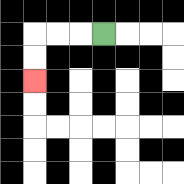{'start': '[4, 1]', 'end': '[1, 3]', 'path_directions': 'L,L,L,D,D', 'path_coordinates': '[[4, 1], [3, 1], [2, 1], [1, 1], [1, 2], [1, 3]]'}